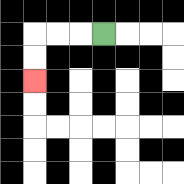{'start': '[4, 1]', 'end': '[1, 3]', 'path_directions': 'L,L,L,D,D', 'path_coordinates': '[[4, 1], [3, 1], [2, 1], [1, 1], [1, 2], [1, 3]]'}